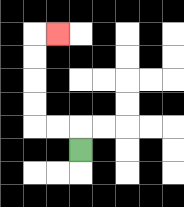{'start': '[3, 6]', 'end': '[2, 1]', 'path_directions': 'U,L,L,U,U,U,U,R', 'path_coordinates': '[[3, 6], [3, 5], [2, 5], [1, 5], [1, 4], [1, 3], [1, 2], [1, 1], [2, 1]]'}